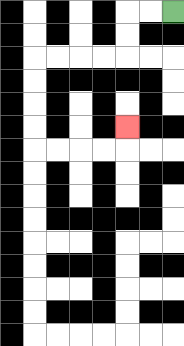{'start': '[7, 0]', 'end': '[5, 5]', 'path_directions': 'L,L,D,D,L,L,L,L,D,D,D,D,R,R,R,R,U', 'path_coordinates': '[[7, 0], [6, 0], [5, 0], [5, 1], [5, 2], [4, 2], [3, 2], [2, 2], [1, 2], [1, 3], [1, 4], [1, 5], [1, 6], [2, 6], [3, 6], [4, 6], [5, 6], [5, 5]]'}